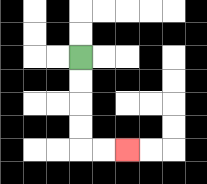{'start': '[3, 2]', 'end': '[5, 6]', 'path_directions': 'D,D,D,D,R,R', 'path_coordinates': '[[3, 2], [3, 3], [3, 4], [3, 5], [3, 6], [4, 6], [5, 6]]'}